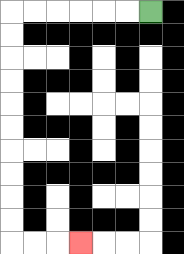{'start': '[6, 0]', 'end': '[3, 10]', 'path_directions': 'L,L,L,L,L,L,D,D,D,D,D,D,D,D,D,D,R,R,R', 'path_coordinates': '[[6, 0], [5, 0], [4, 0], [3, 0], [2, 0], [1, 0], [0, 0], [0, 1], [0, 2], [0, 3], [0, 4], [0, 5], [0, 6], [0, 7], [0, 8], [0, 9], [0, 10], [1, 10], [2, 10], [3, 10]]'}